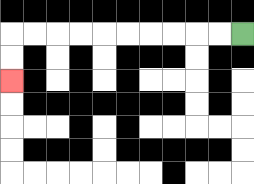{'start': '[10, 1]', 'end': '[0, 3]', 'path_directions': 'L,L,L,L,L,L,L,L,L,L,D,D', 'path_coordinates': '[[10, 1], [9, 1], [8, 1], [7, 1], [6, 1], [5, 1], [4, 1], [3, 1], [2, 1], [1, 1], [0, 1], [0, 2], [0, 3]]'}